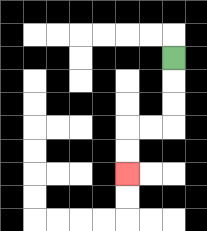{'start': '[7, 2]', 'end': '[5, 7]', 'path_directions': 'D,D,D,L,L,D,D', 'path_coordinates': '[[7, 2], [7, 3], [7, 4], [7, 5], [6, 5], [5, 5], [5, 6], [5, 7]]'}